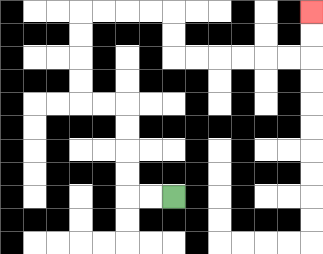{'start': '[7, 8]', 'end': '[13, 0]', 'path_directions': 'L,L,U,U,U,U,L,L,U,U,U,U,R,R,R,R,D,D,R,R,R,R,R,R,U,U', 'path_coordinates': '[[7, 8], [6, 8], [5, 8], [5, 7], [5, 6], [5, 5], [5, 4], [4, 4], [3, 4], [3, 3], [3, 2], [3, 1], [3, 0], [4, 0], [5, 0], [6, 0], [7, 0], [7, 1], [7, 2], [8, 2], [9, 2], [10, 2], [11, 2], [12, 2], [13, 2], [13, 1], [13, 0]]'}